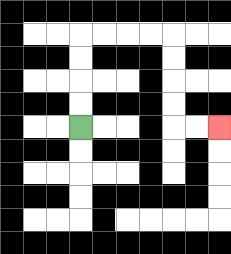{'start': '[3, 5]', 'end': '[9, 5]', 'path_directions': 'U,U,U,U,R,R,R,R,D,D,D,D,R,R', 'path_coordinates': '[[3, 5], [3, 4], [3, 3], [3, 2], [3, 1], [4, 1], [5, 1], [6, 1], [7, 1], [7, 2], [7, 3], [7, 4], [7, 5], [8, 5], [9, 5]]'}